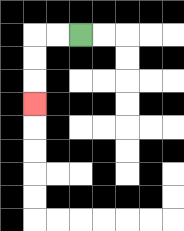{'start': '[3, 1]', 'end': '[1, 4]', 'path_directions': 'L,L,D,D,D', 'path_coordinates': '[[3, 1], [2, 1], [1, 1], [1, 2], [1, 3], [1, 4]]'}